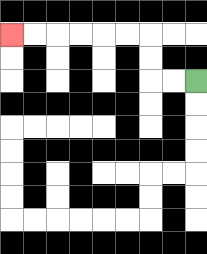{'start': '[8, 3]', 'end': '[0, 1]', 'path_directions': 'L,L,U,U,L,L,L,L,L,L', 'path_coordinates': '[[8, 3], [7, 3], [6, 3], [6, 2], [6, 1], [5, 1], [4, 1], [3, 1], [2, 1], [1, 1], [0, 1]]'}